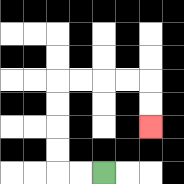{'start': '[4, 7]', 'end': '[6, 5]', 'path_directions': 'L,L,U,U,U,U,R,R,R,R,D,D', 'path_coordinates': '[[4, 7], [3, 7], [2, 7], [2, 6], [2, 5], [2, 4], [2, 3], [3, 3], [4, 3], [5, 3], [6, 3], [6, 4], [6, 5]]'}